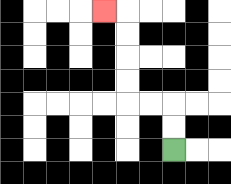{'start': '[7, 6]', 'end': '[4, 0]', 'path_directions': 'U,U,L,L,U,U,U,U,L', 'path_coordinates': '[[7, 6], [7, 5], [7, 4], [6, 4], [5, 4], [5, 3], [5, 2], [5, 1], [5, 0], [4, 0]]'}